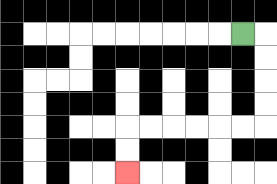{'start': '[10, 1]', 'end': '[5, 7]', 'path_directions': 'R,D,D,D,D,L,L,L,L,L,L,D,D', 'path_coordinates': '[[10, 1], [11, 1], [11, 2], [11, 3], [11, 4], [11, 5], [10, 5], [9, 5], [8, 5], [7, 5], [6, 5], [5, 5], [5, 6], [5, 7]]'}